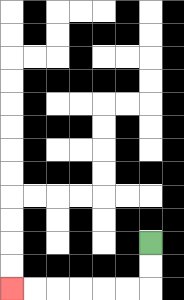{'start': '[6, 10]', 'end': '[0, 12]', 'path_directions': 'D,D,L,L,L,L,L,L', 'path_coordinates': '[[6, 10], [6, 11], [6, 12], [5, 12], [4, 12], [3, 12], [2, 12], [1, 12], [0, 12]]'}